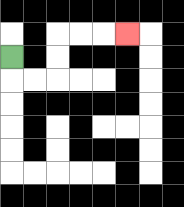{'start': '[0, 2]', 'end': '[5, 1]', 'path_directions': 'D,R,R,U,U,R,R,R', 'path_coordinates': '[[0, 2], [0, 3], [1, 3], [2, 3], [2, 2], [2, 1], [3, 1], [4, 1], [5, 1]]'}